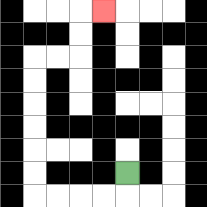{'start': '[5, 7]', 'end': '[4, 0]', 'path_directions': 'D,L,L,L,L,U,U,U,U,U,U,R,R,U,U,R', 'path_coordinates': '[[5, 7], [5, 8], [4, 8], [3, 8], [2, 8], [1, 8], [1, 7], [1, 6], [1, 5], [1, 4], [1, 3], [1, 2], [2, 2], [3, 2], [3, 1], [3, 0], [4, 0]]'}